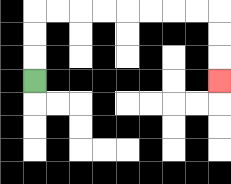{'start': '[1, 3]', 'end': '[9, 3]', 'path_directions': 'U,U,U,R,R,R,R,R,R,R,R,D,D,D', 'path_coordinates': '[[1, 3], [1, 2], [1, 1], [1, 0], [2, 0], [3, 0], [4, 0], [5, 0], [6, 0], [7, 0], [8, 0], [9, 0], [9, 1], [9, 2], [9, 3]]'}